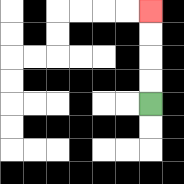{'start': '[6, 4]', 'end': '[6, 0]', 'path_directions': 'U,U,U,U', 'path_coordinates': '[[6, 4], [6, 3], [6, 2], [6, 1], [6, 0]]'}